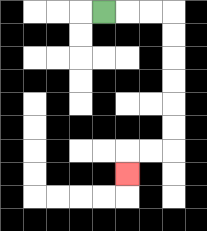{'start': '[4, 0]', 'end': '[5, 7]', 'path_directions': 'R,R,R,D,D,D,D,D,D,L,L,D', 'path_coordinates': '[[4, 0], [5, 0], [6, 0], [7, 0], [7, 1], [7, 2], [7, 3], [7, 4], [7, 5], [7, 6], [6, 6], [5, 6], [5, 7]]'}